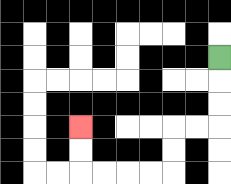{'start': '[9, 2]', 'end': '[3, 5]', 'path_directions': 'D,D,D,L,L,D,D,L,L,L,L,U,U', 'path_coordinates': '[[9, 2], [9, 3], [9, 4], [9, 5], [8, 5], [7, 5], [7, 6], [7, 7], [6, 7], [5, 7], [4, 7], [3, 7], [3, 6], [3, 5]]'}